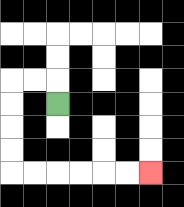{'start': '[2, 4]', 'end': '[6, 7]', 'path_directions': 'U,L,L,D,D,D,D,R,R,R,R,R,R', 'path_coordinates': '[[2, 4], [2, 3], [1, 3], [0, 3], [0, 4], [0, 5], [0, 6], [0, 7], [1, 7], [2, 7], [3, 7], [4, 7], [5, 7], [6, 7]]'}